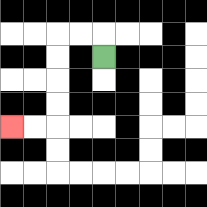{'start': '[4, 2]', 'end': '[0, 5]', 'path_directions': 'U,L,L,D,D,D,D,L,L', 'path_coordinates': '[[4, 2], [4, 1], [3, 1], [2, 1], [2, 2], [2, 3], [2, 4], [2, 5], [1, 5], [0, 5]]'}